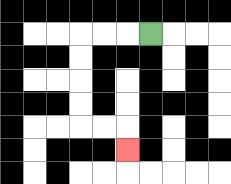{'start': '[6, 1]', 'end': '[5, 6]', 'path_directions': 'L,L,L,D,D,D,D,R,R,D', 'path_coordinates': '[[6, 1], [5, 1], [4, 1], [3, 1], [3, 2], [3, 3], [3, 4], [3, 5], [4, 5], [5, 5], [5, 6]]'}